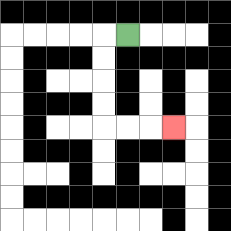{'start': '[5, 1]', 'end': '[7, 5]', 'path_directions': 'L,D,D,D,D,R,R,R', 'path_coordinates': '[[5, 1], [4, 1], [4, 2], [4, 3], [4, 4], [4, 5], [5, 5], [6, 5], [7, 5]]'}